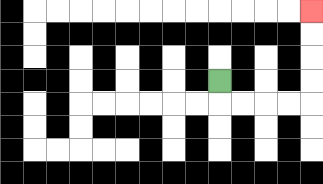{'start': '[9, 3]', 'end': '[13, 0]', 'path_directions': 'D,R,R,R,R,U,U,U,U', 'path_coordinates': '[[9, 3], [9, 4], [10, 4], [11, 4], [12, 4], [13, 4], [13, 3], [13, 2], [13, 1], [13, 0]]'}